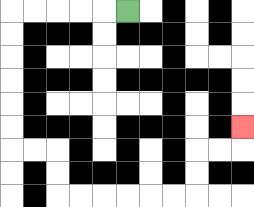{'start': '[5, 0]', 'end': '[10, 5]', 'path_directions': 'L,L,L,L,L,D,D,D,D,D,D,R,R,D,D,R,R,R,R,R,R,U,U,R,R,U', 'path_coordinates': '[[5, 0], [4, 0], [3, 0], [2, 0], [1, 0], [0, 0], [0, 1], [0, 2], [0, 3], [0, 4], [0, 5], [0, 6], [1, 6], [2, 6], [2, 7], [2, 8], [3, 8], [4, 8], [5, 8], [6, 8], [7, 8], [8, 8], [8, 7], [8, 6], [9, 6], [10, 6], [10, 5]]'}